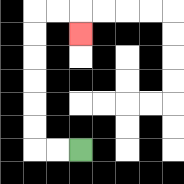{'start': '[3, 6]', 'end': '[3, 1]', 'path_directions': 'L,L,U,U,U,U,U,U,R,R,D', 'path_coordinates': '[[3, 6], [2, 6], [1, 6], [1, 5], [1, 4], [1, 3], [1, 2], [1, 1], [1, 0], [2, 0], [3, 0], [3, 1]]'}